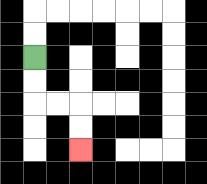{'start': '[1, 2]', 'end': '[3, 6]', 'path_directions': 'D,D,R,R,D,D', 'path_coordinates': '[[1, 2], [1, 3], [1, 4], [2, 4], [3, 4], [3, 5], [3, 6]]'}